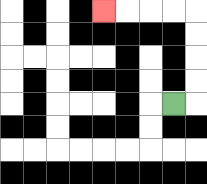{'start': '[7, 4]', 'end': '[4, 0]', 'path_directions': 'R,U,U,U,U,L,L,L,L', 'path_coordinates': '[[7, 4], [8, 4], [8, 3], [8, 2], [8, 1], [8, 0], [7, 0], [6, 0], [5, 0], [4, 0]]'}